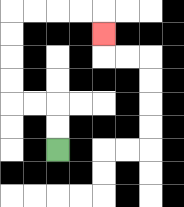{'start': '[2, 6]', 'end': '[4, 1]', 'path_directions': 'U,U,L,L,U,U,U,U,R,R,R,R,D', 'path_coordinates': '[[2, 6], [2, 5], [2, 4], [1, 4], [0, 4], [0, 3], [0, 2], [0, 1], [0, 0], [1, 0], [2, 0], [3, 0], [4, 0], [4, 1]]'}